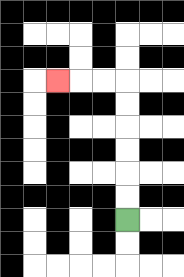{'start': '[5, 9]', 'end': '[2, 3]', 'path_directions': 'U,U,U,U,U,U,L,L,L', 'path_coordinates': '[[5, 9], [5, 8], [5, 7], [5, 6], [5, 5], [5, 4], [5, 3], [4, 3], [3, 3], [2, 3]]'}